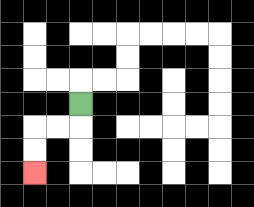{'start': '[3, 4]', 'end': '[1, 7]', 'path_directions': 'D,L,L,D,D', 'path_coordinates': '[[3, 4], [3, 5], [2, 5], [1, 5], [1, 6], [1, 7]]'}